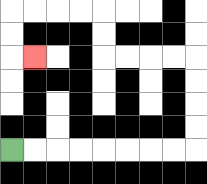{'start': '[0, 6]', 'end': '[1, 2]', 'path_directions': 'R,R,R,R,R,R,R,R,U,U,U,U,L,L,L,L,U,U,L,L,L,L,D,D,R', 'path_coordinates': '[[0, 6], [1, 6], [2, 6], [3, 6], [4, 6], [5, 6], [6, 6], [7, 6], [8, 6], [8, 5], [8, 4], [8, 3], [8, 2], [7, 2], [6, 2], [5, 2], [4, 2], [4, 1], [4, 0], [3, 0], [2, 0], [1, 0], [0, 0], [0, 1], [0, 2], [1, 2]]'}